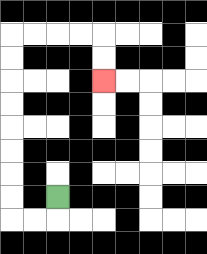{'start': '[2, 8]', 'end': '[4, 3]', 'path_directions': 'D,L,L,U,U,U,U,U,U,U,U,R,R,R,R,D,D', 'path_coordinates': '[[2, 8], [2, 9], [1, 9], [0, 9], [0, 8], [0, 7], [0, 6], [0, 5], [0, 4], [0, 3], [0, 2], [0, 1], [1, 1], [2, 1], [3, 1], [4, 1], [4, 2], [4, 3]]'}